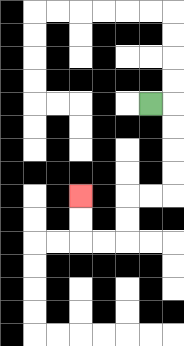{'start': '[6, 4]', 'end': '[3, 8]', 'path_directions': 'R,D,D,D,D,L,L,D,D,L,L,U,U', 'path_coordinates': '[[6, 4], [7, 4], [7, 5], [7, 6], [7, 7], [7, 8], [6, 8], [5, 8], [5, 9], [5, 10], [4, 10], [3, 10], [3, 9], [3, 8]]'}